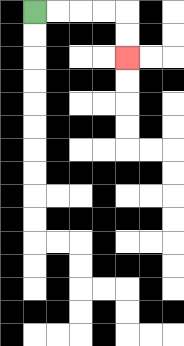{'start': '[1, 0]', 'end': '[5, 2]', 'path_directions': 'R,R,R,R,D,D', 'path_coordinates': '[[1, 0], [2, 0], [3, 0], [4, 0], [5, 0], [5, 1], [5, 2]]'}